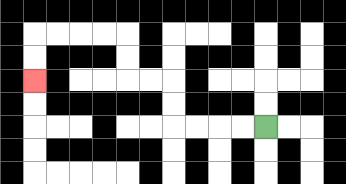{'start': '[11, 5]', 'end': '[1, 3]', 'path_directions': 'L,L,L,L,U,U,L,L,U,U,L,L,L,L,D,D', 'path_coordinates': '[[11, 5], [10, 5], [9, 5], [8, 5], [7, 5], [7, 4], [7, 3], [6, 3], [5, 3], [5, 2], [5, 1], [4, 1], [3, 1], [2, 1], [1, 1], [1, 2], [1, 3]]'}